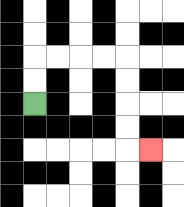{'start': '[1, 4]', 'end': '[6, 6]', 'path_directions': 'U,U,R,R,R,R,D,D,D,D,R', 'path_coordinates': '[[1, 4], [1, 3], [1, 2], [2, 2], [3, 2], [4, 2], [5, 2], [5, 3], [5, 4], [5, 5], [5, 6], [6, 6]]'}